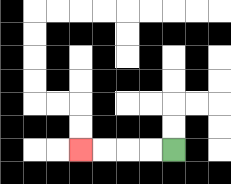{'start': '[7, 6]', 'end': '[3, 6]', 'path_directions': 'L,L,L,L', 'path_coordinates': '[[7, 6], [6, 6], [5, 6], [4, 6], [3, 6]]'}